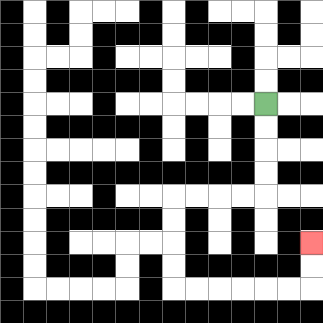{'start': '[11, 4]', 'end': '[13, 10]', 'path_directions': 'D,D,D,D,L,L,L,L,D,D,D,D,R,R,R,R,R,R,U,U', 'path_coordinates': '[[11, 4], [11, 5], [11, 6], [11, 7], [11, 8], [10, 8], [9, 8], [8, 8], [7, 8], [7, 9], [7, 10], [7, 11], [7, 12], [8, 12], [9, 12], [10, 12], [11, 12], [12, 12], [13, 12], [13, 11], [13, 10]]'}